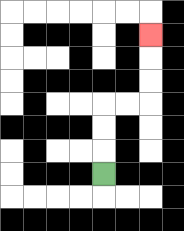{'start': '[4, 7]', 'end': '[6, 1]', 'path_directions': 'U,U,U,R,R,U,U,U', 'path_coordinates': '[[4, 7], [4, 6], [4, 5], [4, 4], [5, 4], [6, 4], [6, 3], [6, 2], [6, 1]]'}